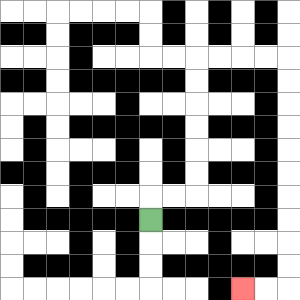{'start': '[6, 9]', 'end': '[10, 12]', 'path_directions': 'U,R,R,U,U,U,U,U,U,R,R,R,R,D,D,D,D,D,D,D,D,D,D,L,L', 'path_coordinates': '[[6, 9], [6, 8], [7, 8], [8, 8], [8, 7], [8, 6], [8, 5], [8, 4], [8, 3], [8, 2], [9, 2], [10, 2], [11, 2], [12, 2], [12, 3], [12, 4], [12, 5], [12, 6], [12, 7], [12, 8], [12, 9], [12, 10], [12, 11], [12, 12], [11, 12], [10, 12]]'}